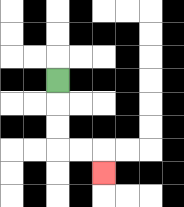{'start': '[2, 3]', 'end': '[4, 7]', 'path_directions': 'D,D,D,R,R,D', 'path_coordinates': '[[2, 3], [2, 4], [2, 5], [2, 6], [3, 6], [4, 6], [4, 7]]'}